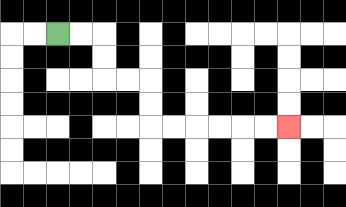{'start': '[2, 1]', 'end': '[12, 5]', 'path_directions': 'R,R,D,D,R,R,D,D,R,R,R,R,R,R', 'path_coordinates': '[[2, 1], [3, 1], [4, 1], [4, 2], [4, 3], [5, 3], [6, 3], [6, 4], [6, 5], [7, 5], [8, 5], [9, 5], [10, 5], [11, 5], [12, 5]]'}